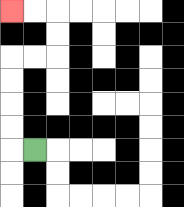{'start': '[1, 6]', 'end': '[0, 0]', 'path_directions': 'L,U,U,U,U,R,R,U,U,L,L', 'path_coordinates': '[[1, 6], [0, 6], [0, 5], [0, 4], [0, 3], [0, 2], [1, 2], [2, 2], [2, 1], [2, 0], [1, 0], [0, 0]]'}